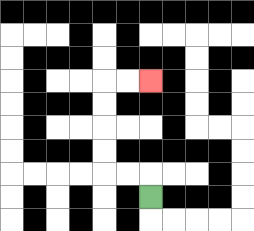{'start': '[6, 8]', 'end': '[6, 3]', 'path_directions': 'U,L,L,U,U,U,U,R,R', 'path_coordinates': '[[6, 8], [6, 7], [5, 7], [4, 7], [4, 6], [4, 5], [4, 4], [4, 3], [5, 3], [6, 3]]'}